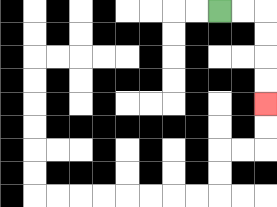{'start': '[9, 0]', 'end': '[11, 4]', 'path_directions': 'R,R,D,D,D,D', 'path_coordinates': '[[9, 0], [10, 0], [11, 0], [11, 1], [11, 2], [11, 3], [11, 4]]'}